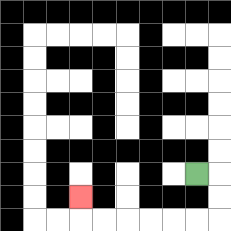{'start': '[8, 7]', 'end': '[3, 8]', 'path_directions': 'R,D,D,L,L,L,L,L,L,U', 'path_coordinates': '[[8, 7], [9, 7], [9, 8], [9, 9], [8, 9], [7, 9], [6, 9], [5, 9], [4, 9], [3, 9], [3, 8]]'}